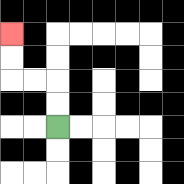{'start': '[2, 5]', 'end': '[0, 1]', 'path_directions': 'U,U,L,L,U,U', 'path_coordinates': '[[2, 5], [2, 4], [2, 3], [1, 3], [0, 3], [0, 2], [0, 1]]'}